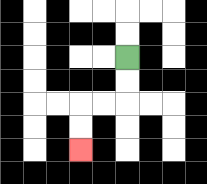{'start': '[5, 2]', 'end': '[3, 6]', 'path_directions': 'D,D,L,L,D,D', 'path_coordinates': '[[5, 2], [5, 3], [5, 4], [4, 4], [3, 4], [3, 5], [3, 6]]'}